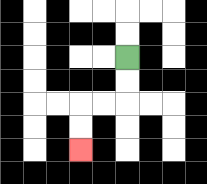{'start': '[5, 2]', 'end': '[3, 6]', 'path_directions': 'D,D,L,L,D,D', 'path_coordinates': '[[5, 2], [5, 3], [5, 4], [4, 4], [3, 4], [3, 5], [3, 6]]'}